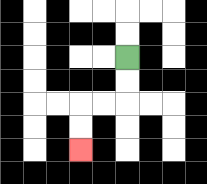{'start': '[5, 2]', 'end': '[3, 6]', 'path_directions': 'D,D,L,L,D,D', 'path_coordinates': '[[5, 2], [5, 3], [5, 4], [4, 4], [3, 4], [3, 5], [3, 6]]'}